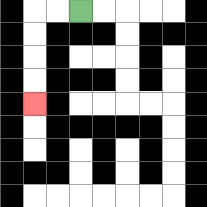{'start': '[3, 0]', 'end': '[1, 4]', 'path_directions': 'L,L,D,D,D,D', 'path_coordinates': '[[3, 0], [2, 0], [1, 0], [1, 1], [1, 2], [1, 3], [1, 4]]'}